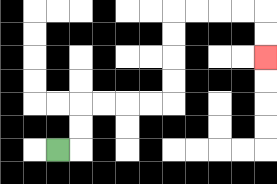{'start': '[2, 6]', 'end': '[11, 2]', 'path_directions': 'R,U,U,R,R,R,R,U,U,U,U,R,R,R,R,D,D', 'path_coordinates': '[[2, 6], [3, 6], [3, 5], [3, 4], [4, 4], [5, 4], [6, 4], [7, 4], [7, 3], [7, 2], [7, 1], [7, 0], [8, 0], [9, 0], [10, 0], [11, 0], [11, 1], [11, 2]]'}